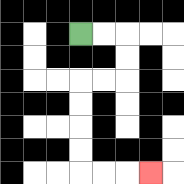{'start': '[3, 1]', 'end': '[6, 7]', 'path_directions': 'R,R,D,D,L,L,D,D,D,D,R,R,R', 'path_coordinates': '[[3, 1], [4, 1], [5, 1], [5, 2], [5, 3], [4, 3], [3, 3], [3, 4], [3, 5], [3, 6], [3, 7], [4, 7], [5, 7], [6, 7]]'}